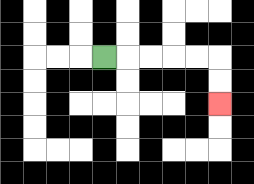{'start': '[4, 2]', 'end': '[9, 4]', 'path_directions': 'R,R,R,R,R,D,D', 'path_coordinates': '[[4, 2], [5, 2], [6, 2], [7, 2], [8, 2], [9, 2], [9, 3], [9, 4]]'}